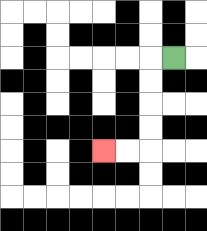{'start': '[7, 2]', 'end': '[4, 6]', 'path_directions': 'L,D,D,D,D,L,L', 'path_coordinates': '[[7, 2], [6, 2], [6, 3], [6, 4], [6, 5], [6, 6], [5, 6], [4, 6]]'}